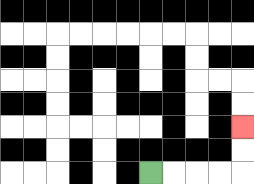{'start': '[6, 7]', 'end': '[10, 5]', 'path_directions': 'R,R,R,R,U,U', 'path_coordinates': '[[6, 7], [7, 7], [8, 7], [9, 7], [10, 7], [10, 6], [10, 5]]'}